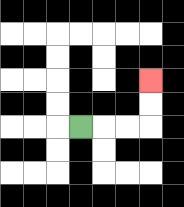{'start': '[3, 5]', 'end': '[6, 3]', 'path_directions': 'R,R,R,U,U', 'path_coordinates': '[[3, 5], [4, 5], [5, 5], [6, 5], [6, 4], [6, 3]]'}